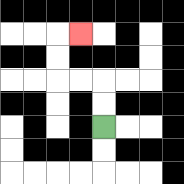{'start': '[4, 5]', 'end': '[3, 1]', 'path_directions': 'U,U,L,L,U,U,R', 'path_coordinates': '[[4, 5], [4, 4], [4, 3], [3, 3], [2, 3], [2, 2], [2, 1], [3, 1]]'}